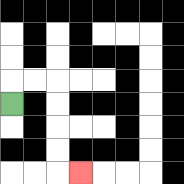{'start': '[0, 4]', 'end': '[3, 7]', 'path_directions': 'U,R,R,D,D,D,D,R', 'path_coordinates': '[[0, 4], [0, 3], [1, 3], [2, 3], [2, 4], [2, 5], [2, 6], [2, 7], [3, 7]]'}